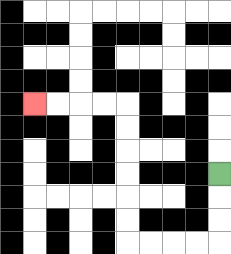{'start': '[9, 7]', 'end': '[1, 4]', 'path_directions': 'D,D,D,L,L,L,L,U,U,U,U,U,U,L,L,L,L', 'path_coordinates': '[[9, 7], [9, 8], [9, 9], [9, 10], [8, 10], [7, 10], [6, 10], [5, 10], [5, 9], [5, 8], [5, 7], [5, 6], [5, 5], [5, 4], [4, 4], [3, 4], [2, 4], [1, 4]]'}